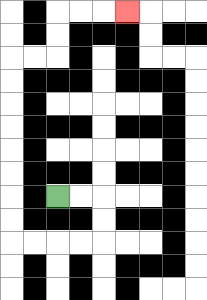{'start': '[2, 8]', 'end': '[5, 0]', 'path_directions': 'R,R,D,D,L,L,L,L,U,U,U,U,U,U,U,U,R,R,U,U,R,R,R', 'path_coordinates': '[[2, 8], [3, 8], [4, 8], [4, 9], [4, 10], [3, 10], [2, 10], [1, 10], [0, 10], [0, 9], [0, 8], [0, 7], [0, 6], [0, 5], [0, 4], [0, 3], [0, 2], [1, 2], [2, 2], [2, 1], [2, 0], [3, 0], [4, 0], [5, 0]]'}